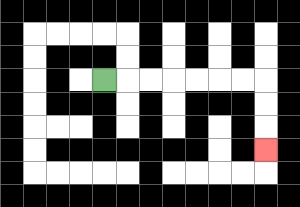{'start': '[4, 3]', 'end': '[11, 6]', 'path_directions': 'R,R,R,R,R,R,R,D,D,D', 'path_coordinates': '[[4, 3], [5, 3], [6, 3], [7, 3], [8, 3], [9, 3], [10, 3], [11, 3], [11, 4], [11, 5], [11, 6]]'}